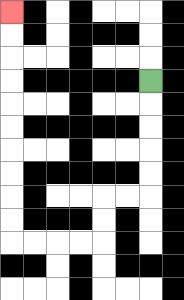{'start': '[6, 3]', 'end': '[0, 0]', 'path_directions': 'D,D,D,D,D,L,L,D,D,L,L,L,L,U,U,U,U,U,U,U,U,U,U', 'path_coordinates': '[[6, 3], [6, 4], [6, 5], [6, 6], [6, 7], [6, 8], [5, 8], [4, 8], [4, 9], [4, 10], [3, 10], [2, 10], [1, 10], [0, 10], [0, 9], [0, 8], [0, 7], [0, 6], [0, 5], [0, 4], [0, 3], [0, 2], [0, 1], [0, 0]]'}